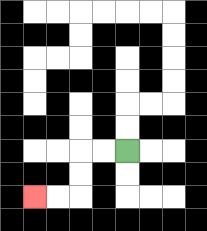{'start': '[5, 6]', 'end': '[1, 8]', 'path_directions': 'L,L,D,D,L,L', 'path_coordinates': '[[5, 6], [4, 6], [3, 6], [3, 7], [3, 8], [2, 8], [1, 8]]'}